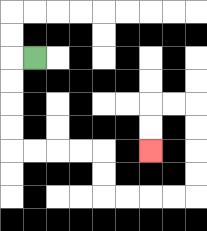{'start': '[1, 2]', 'end': '[6, 6]', 'path_directions': 'L,D,D,D,D,R,R,R,R,D,D,R,R,R,R,U,U,U,U,L,L,D,D', 'path_coordinates': '[[1, 2], [0, 2], [0, 3], [0, 4], [0, 5], [0, 6], [1, 6], [2, 6], [3, 6], [4, 6], [4, 7], [4, 8], [5, 8], [6, 8], [7, 8], [8, 8], [8, 7], [8, 6], [8, 5], [8, 4], [7, 4], [6, 4], [6, 5], [6, 6]]'}